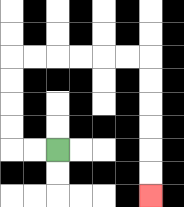{'start': '[2, 6]', 'end': '[6, 8]', 'path_directions': 'L,L,U,U,U,U,R,R,R,R,R,R,D,D,D,D,D,D', 'path_coordinates': '[[2, 6], [1, 6], [0, 6], [0, 5], [0, 4], [0, 3], [0, 2], [1, 2], [2, 2], [3, 2], [4, 2], [5, 2], [6, 2], [6, 3], [6, 4], [6, 5], [6, 6], [6, 7], [6, 8]]'}